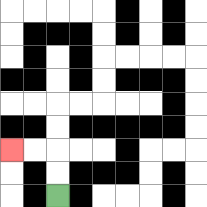{'start': '[2, 8]', 'end': '[0, 6]', 'path_directions': 'U,U,L,L', 'path_coordinates': '[[2, 8], [2, 7], [2, 6], [1, 6], [0, 6]]'}